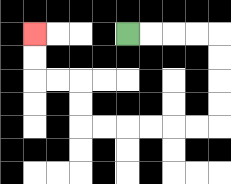{'start': '[5, 1]', 'end': '[1, 1]', 'path_directions': 'R,R,R,R,D,D,D,D,L,L,L,L,L,L,U,U,L,L,U,U', 'path_coordinates': '[[5, 1], [6, 1], [7, 1], [8, 1], [9, 1], [9, 2], [9, 3], [9, 4], [9, 5], [8, 5], [7, 5], [6, 5], [5, 5], [4, 5], [3, 5], [3, 4], [3, 3], [2, 3], [1, 3], [1, 2], [1, 1]]'}